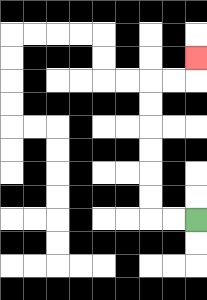{'start': '[8, 9]', 'end': '[8, 2]', 'path_directions': 'L,L,U,U,U,U,U,U,R,R,U', 'path_coordinates': '[[8, 9], [7, 9], [6, 9], [6, 8], [6, 7], [6, 6], [6, 5], [6, 4], [6, 3], [7, 3], [8, 3], [8, 2]]'}